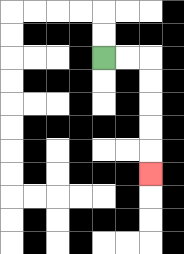{'start': '[4, 2]', 'end': '[6, 7]', 'path_directions': 'R,R,D,D,D,D,D', 'path_coordinates': '[[4, 2], [5, 2], [6, 2], [6, 3], [6, 4], [6, 5], [6, 6], [6, 7]]'}